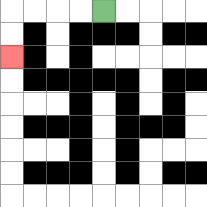{'start': '[4, 0]', 'end': '[0, 2]', 'path_directions': 'L,L,L,L,D,D', 'path_coordinates': '[[4, 0], [3, 0], [2, 0], [1, 0], [0, 0], [0, 1], [0, 2]]'}